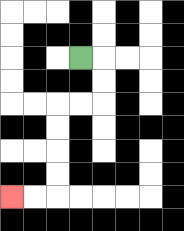{'start': '[3, 2]', 'end': '[0, 8]', 'path_directions': 'R,D,D,L,L,D,D,D,D,L,L', 'path_coordinates': '[[3, 2], [4, 2], [4, 3], [4, 4], [3, 4], [2, 4], [2, 5], [2, 6], [2, 7], [2, 8], [1, 8], [0, 8]]'}